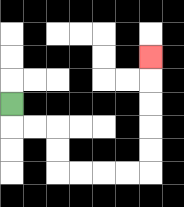{'start': '[0, 4]', 'end': '[6, 2]', 'path_directions': 'D,R,R,D,D,R,R,R,R,U,U,U,U,U', 'path_coordinates': '[[0, 4], [0, 5], [1, 5], [2, 5], [2, 6], [2, 7], [3, 7], [4, 7], [5, 7], [6, 7], [6, 6], [6, 5], [6, 4], [6, 3], [6, 2]]'}